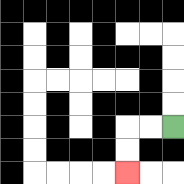{'start': '[7, 5]', 'end': '[5, 7]', 'path_directions': 'L,L,D,D', 'path_coordinates': '[[7, 5], [6, 5], [5, 5], [5, 6], [5, 7]]'}